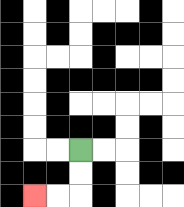{'start': '[3, 6]', 'end': '[1, 8]', 'path_directions': 'D,D,L,L', 'path_coordinates': '[[3, 6], [3, 7], [3, 8], [2, 8], [1, 8]]'}